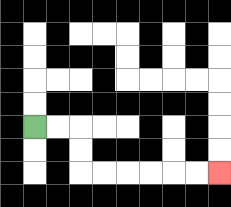{'start': '[1, 5]', 'end': '[9, 7]', 'path_directions': 'R,R,D,D,R,R,R,R,R,R', 'path_coordinates': '[[1, 5], [2, 5], [3, 5], [3, 6], [3, 7], [4, 7], [5, 7], [6, 7], [7, 7], [8, 7], [9, 7]]'}